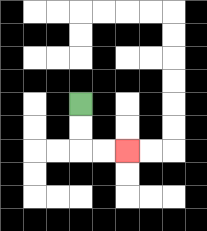{'start': '[3, 4]', 'end': '[5, 6]', 'path_directions': 'D,D,R,R', 'path_coordinates': '[[3, 4], [3, 5], [3, 6], [4, 6], [5, 6]]'}